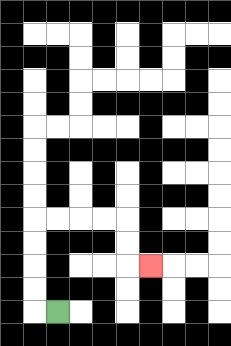{'start': '[2, 13]', 'end': '[6, 11]', 'path_directions': 'L,U,U,U,U,R,R,R,R,D,D,R', 'path_coordinates': '[[2, 13], [1, 13], [1, 12], [1, 11], [1, 10], [1, 9], [2, 9], [3, 9], [4, 9], [5, 9], [5, 10], [5, 11], [6, 11]]'}